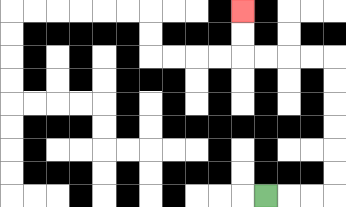{'start': '[11, 8]', 'end': '[10, 0]', 'path_directions': 'R,R,R,U,U,U,U,U,U,L,L,L,L,U,U', 'path_coordinates': '[[11, 8], [12, 8], [13, 8], [14, 8], [14, 7], [14, 6], [14, 5], [14, 4], [14, 3], [14, 2], [13, 2], [12, 2], [11, 2], [10, 2], [10, 1], [10, 0]]'}